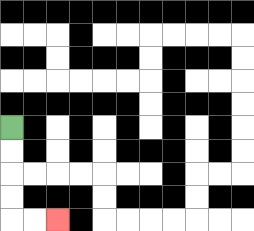{'start': '[0, 5]', 'end': '[2, 9]', 'path_directions': 'D,D,D,D,R,R', 'path_coordinates': '[[0, 5], [0, 6], [0, 7], [0, 8], [0, 9], [1, 9], [2, 9]]'}